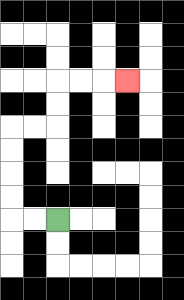{'start': '[2, 9]', 'end': '[5, 3]', 'path_directions': 'L,L,U,U,U,U,R,R,U,U,R,R,R', 'path_coordinates': '[[2, 9], [1, 9], [0, 9], [0, 8], [0, 7], [0, 6], [0, 5], [1, 5], [2, 5], [2, 4], [2, 3], [3, 3], [4, 3], [5, 3]]'}